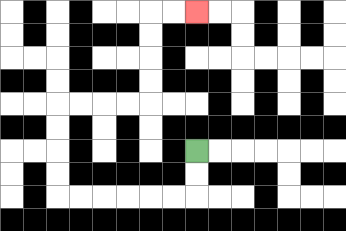{'start': '[8, 6]', 'end': '[8, 0]', 'path_directions': 'D,D,L,L,L,L,L,L,U,U,U,U,R,R,R,R,U,U,U,U,R,R', 'path_coordinates': '[[8, 6], [8, 7], [8, 8], [7, 8], [6, 8], [5, 8], [4, 8], [3, 8], [2, 8], [2, 7], [2, 6], [2, 5], [2, 4], [3, 4], [4, 4], [5, 4], [6, 4], [6, 3], [6, 2], [6, 1], [6, 0], [7, 0], [8, 0]]'}